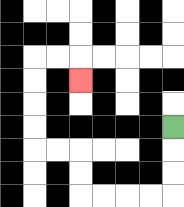{'start': '[7, 5]', 'end': '[3, 3]', 'path_directions': 'D,D,D,L,L,L,L,U,U,L,L,U,U,U,U,R,R,D', 'path_coordinates': '[[7, 5], [7, 6], [7, 7], [7, 8], [6, 8], [5, 8], [4, 8], [3, 8], [3, 7], [3, 6], [2, 6], [1, 6], [1, 5], [1, 4], [1, 3], [1, 2], [2, 2], [3, 2], [3, 3]]'}